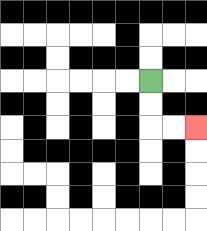{'start': '[6, 3]', 'end': '[8, 5]', 'path_directions': 'D,D,R,R', 'path_coordinates': '[[6, 3], [6, 4], [6, 5], [7, 5], [8, 5]]'}